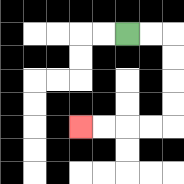{'start': '[5, 1]', 'end': '[3, 5]', 'path_directions': 'R,R,D,D,D,D,L,L,L,L', 'path_coordinates': '[[5, 1], [6, 1], [7, 1], [7, 2], [7, 3], [7, 4], [7, 5], [6, 5], [5, 5], [4, 5], [3, 5]]'}